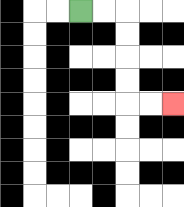{'start': '[3, 0]', 'end': '[7, 4]', 'path_directions': 'R,R,D,D,D,D,R,R', 'path_coordinates': '[[3, 0], [4, 0], [5, 0], [5, 1], [5, 2], [5, 3], [5, 4], [6, 4], [7, 4]]'}